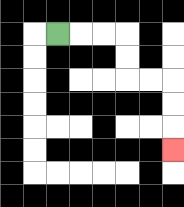{'start': '[2, 1]', 'end': '[7, 6]', 'path_directions': 'R,R,R,D,D,R,R,D,D,D', 'path_coordinates': '[[2, 1], [3, 1], [4, 1], [5, 1], [5, 2], [5, 3], [6, 3], [7, 3], [7, 4], [7, 5], [7, 6]]'}